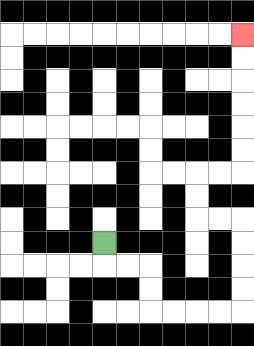{'start': '[4, 10]', 'end': '[10, 1]', 'path_directions': 'D,R,R,D,D,R,R,R,R,U,U,U,U,L,L,U,U,R,R,U,U,U,U,U,U', 'path_coordinates': '[[4, 10], [4, 11], [5, 11], [6, 11], [6, 12], [6, 13], [7, 13], [8, 13], [9, 13], [10, 13], [10, 12], [10, 11], [10, 10], [10, 9], [9, 9], [8, 9], [8, 8], [8, 7], [9, 7], [10, 7], [10, 6], [10, 5], [10, 4], [10, 3], [10, 2], [10, 1]]'}